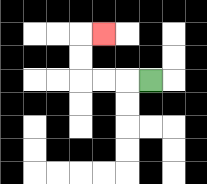{'start': '[6, 3]', 'end': '[4, 1]', 'path_directions': 'L,L,L,U,U,R', 'path_coordinates': '[[6, 3], [5, 3], [4, 3], [3, 3], [3, 2], [3, 1], [4, 1]]'}